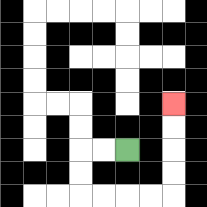{'start': '[5, 6]', 'end': '[7, 4]', 'path_directions': 'L,L,D,D,R,R,R,R,U,U,U,U', 'path_coordinates': '[[5, 6], [4, 6], [3, 6], [3, 7], [3, 8], [4, 8], [5, 8], [6, 8], [7, 8], [7, 7], [7, 6], [7, 5], [7, 4]]'}